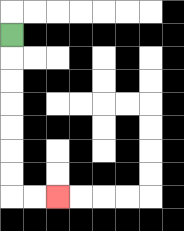{'start': '[0, 1]', 'end': '[2, 8]', 'path_directions': 'D,D,D,D,D,D,D,R,R', 'path_coordinates': '[[0, 1], [0, 2], [0, 3], [0, 4], [0, 5], [0, 6], [0, 7], [0, 8], [1, 8], [2, 8]]'}